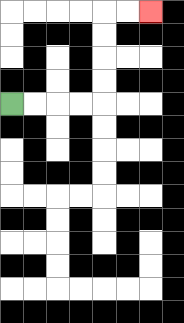{'start': '[0, 4]', 'end': '[6, 0]', 'path_directions': 'R,R,R,R,U,U,U,U,R,R', 'path_coordinates': '[[0, 4], [1, 4], [2, 4], [3, 4], [4, 4], [4, 3], [4, 2], [4, 1], [4, 0], [5, 0], [6, 0]]'}